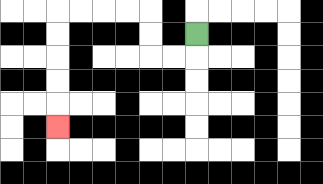{'start': '[8, 1]', 'end': '[2, 5]', 'path_directions': 'D,L,L,U,U,L,L,L,L,D,D,D,D,D', 'path_coordinates': '[[8, 1], [8, 2], [7, 2], [6, 2], [6, 1], [6, 0], [5, 0], [4, 0], [3, 0], [2, 0], [2, 1], [2, 2], [2, 3], [2, 4], [2, 5]]'}